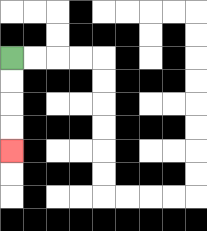{'start': '[0, 2]', 'end': '[0, 6]', 'path_directions': 'D,D,D,D', 'path_coordinates': '[[0, 2], [0, 3], [0, 4], [0, 5], [0, 6]]'}